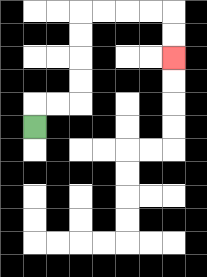{'start': '[1, 5]', 'end': '[7, 2]', 'path_directions': 'U,R,R,U,U,U,U,R,R,R,R,D,D', 'path_coordinates': '[[1, 5], [1, 4], [2, 4], [3, 4], [3, 3], [3, 2], [3, 1], [3, 0], [4, 0], [5, 0], [6, 0], [7, 0], [7, 1], [7, 2]]'}